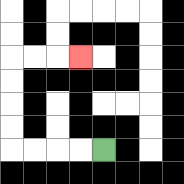{'start': '[4, 6]', 'end': '[3, 2]', 'path_directions': 'L,L,L,L,U,U,U,U,R,R,R', 'path_coordinates': '[[4, 6], [3, 6], [2, 6], [1, 6], [0, 6], [0, 5], [0, 4], [0, 3], [0, 2], [1, 2], [2, 2], [3, 2]]'}